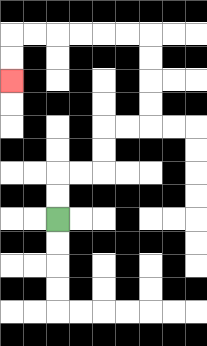{'start': '[2, 9]', 'end': '[0, 3]', 'path_directions': 'U,U,R,R,U,U,R,R,U,U,U,U,L,L,L,L,L,L,D,D', 'path_coordinates': '[[2, 9], [2, 8], [2, 7], [3, 7], [4, 7], [4, 6], [4, 5], [5, 5], [6, 5], [6, 4], [6, 3], [6, 2], [6, 1], [5, 1], [4, 1], [3, 1], [2, 1], [1, 1], [0, 1], [0, 2], [0, 3]]'}